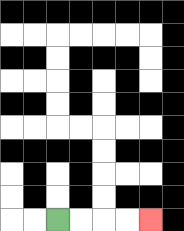{'start': '[2, 9]', 'end': '[6, 9]', 'path_directions': 'R,R,R,R', 'path_coordinates': '[[2, 9], [3, 9], [4, 9], [5, 9], [6, 9]]'}